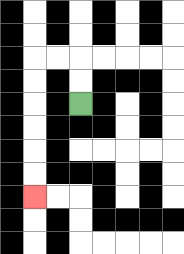{'start': '[3, 4]', 'end': '[1, 8]', 'path_directions': 'U,U,L,L,D,D,D,D,D,D', 'path_coordinates': '[[3, 4], [3, 3], [3, 2], [2, 2], [1, 2], [1, 3], [1, 4], [1, 5], [1, 6], [1, 7], [1, 8]]'}